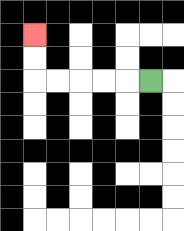{'start': '[6, 3]', 'end': '[1, 1]', 'path_directions': 'L,L,L,L,L,U,U', 'path_coordinates': '[[6, 3], [5, 3], [4, 3], [3, 3], [2, 3], [1, 3], [1, 2], [1, 1]]'}